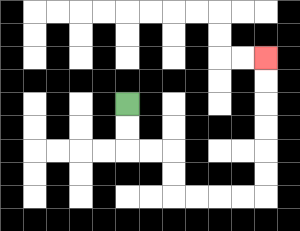{'start': '[5, 4]', 'end': '[11, 2]', 'path_directions': 'D,D,R,R,D,D,R,R,R,R,U,U,U,U,U,U', 'path_coordinates': '[[5, 4], [5, 5], [5, 6], [6, 6], [7, 6], [7, 7], [7, 8], [8, 8], [9, 8], [10, 8], [11, 8], [11, 7], [11, 6], [11, 5], [11, 4], [11, 3], [11, 2]]'}